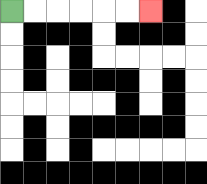{'start': '[0, 0]', 'end': '[6, 0]', 'path_directions': 'R,R,R,R,R,R', 'path_coordinates': '[[0, 0], [1, 0], [2, 0], [3, 0], [4, 0], [5, 0], [6, 0]]'}